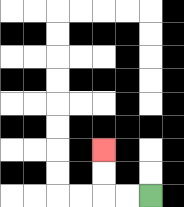{'start': '[6, 8]', 'end': '[4, 6]', 'path_directions': 'L,L,U,U', 'path_coordinates': '[[6, 8], [5, 8], [4, 8], [4, 7], [4, 6]]'}